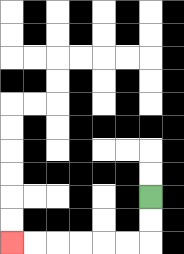{'start': '[6, 8]', 'end': '[0, 10]', 'path_directions': 'D,D,L,L,L,L,L,L', 'path_coordinates': '[[6, 8], [6, 9], [6, 10], [5, 10], [4, 10], [3, 10], [2, 10], [1, 10], [0, 10]]'}